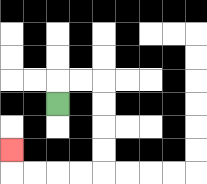{'start': '[2, 4]', 'end': '[0, 6]', 'path_directions': 'U,R,R,D,D,D,D,L,L,L,L,U', 'path_coordinates': '[[2, 4], [2, 3], [3, 3], [4, 3], [4, 4], [4, 5], [4, 6], [4, 7], [3, 7], [2, 7], [1, 7], [0, 7], [0, 6]]'}